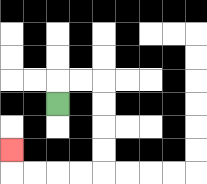{'start': '[2, 4]', 'end': '[0, 6]', 'path_directions': 'U,R,R,D,D,D,D,L,L,L,L,U', 'path_coordinates': '[[2, 4], [2, 3], [3, 3], [4, 3], [4, 4], [4, 5], [4, 6], [4, 7], [3, 7], [2, 7], [1, 7], [0, 7], [0, 6]]'}